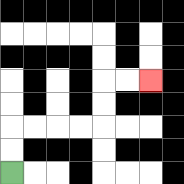{'start': '[0, 7]', 'end': '[6, 3]', 'path_directions': 'U,U,R,R,R,R,U,U,R,R', 'path_coordinates': '[[0, 7], [0, 6], [0, 5], [1, 5], [2, 5], [3, 5], [4, 5], [4, 4], [4, 3], [5, 3], [6, 3]]'}